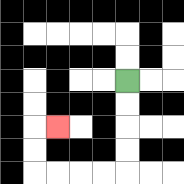{'start': '[5, 3]', 'end': '[2, 5]', 'path_directions': 'D,D,D,D,L,L,L,L,U,U,R', 'path_coordinates': '[[5, 3], [5, 4], [5, 5], [5, 6], [5, 7], [4, 7], [3, 7], [2, 7], [1, 7], [1, 6], [1, 5], [2, 5]]'}